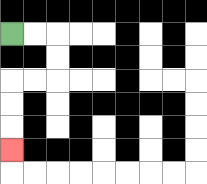{'start': '[0, 1]', 'end': '[0, 6]', 'path_directions': 'R,R,D,D,L,L,D,D,D', 'path_coordinates': '[[0, 1], [1, 1], [2, 1], [2, 2], [2, 3], [1, 3], [0, 3], [0, 4], [0, 5], [0, 6]]'}